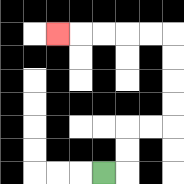{'start': '[4, 7]', 'end': '[2, 1]', 'path_directions': 'R,U,U,R,R,U,U,U,U,L,L,L,L,L', 'path_coordinates': '[[4, 7], [5, 7], [5, 6], [5, 5], [6, 5], [7, 5], [7, 4], [7, 3], [7, 2], [7, 1], [6, 1], [5, 1], [4, 1], [3, 1], [2, 1]]'}